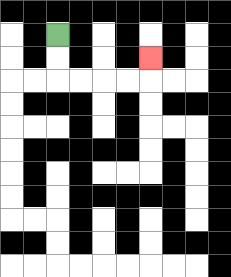{'start': '[2, 1]', 'end': '[6, 2]', 'path_directions': 'D,D,R,R,R,R,U', 'path_coordinates': '[[2, 1], [2, 2], [2, 3], [3, 3], [4, 3], [5, 3], [6, 3], [6, 2]]'}